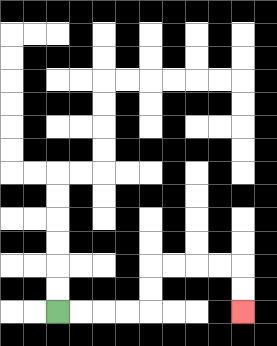{'start': '[2, 13]', 'end': '[10, 13]', 'path_directions': 'R,R,R,R,U,U,R,R,R,R,D,D', 'path_coordinates': '[[2, 13], [3, 13], [4, 13], [5, 13], [6, 13], [6, 12], [6, 11], [7, 11], [8, 11], [9, 11], [10, 11], [10, 12], [10, 13]]'}